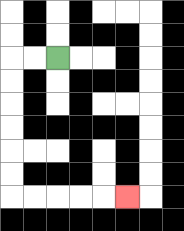{'start': '[2, 2]', 'end': '[5, 8]', 'path_directions': 'L,L,D,D,D,D,D,D,R,R,R,R,R', 'path_coordinates': '[[2, 2], [1, 2], [0, 2], [0, 3], [0, 4], [0, 5], [0, 6], [0, 7], [0, 8], [1, 8], [2, 8], [3, 8], [4, 8], [5, 8]]'}